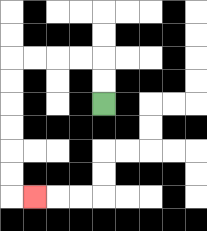{'start': '[4, 4]', 'end': '[1, 8]', 'path_directions': 'U,U,L,L,L,L,D,D,D,D,D,D,R', 'path_coordinates': '[[4, 4], [4, 3], [4, 2], [3, 2], [2, 2], [1, 2], [0, 2], [0, 3], [0, 4], [0, 5], [0, 6], [0, 7], [0, 8], [1, 8]]'}